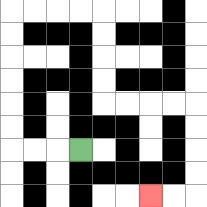{'start': '[3, 6]', 'end': '[6, 8]', 'path_directions': 'L,L,L,U,U,U,U,U,U,R,R,R,R,D,D,D,D,R,R,R,R,D,D,D,D,L,L', 'path_coordinates': '[[3, 6], [2, 6], [1, 6], [0, 6], [0, 5], [0, 4], [0, 3], [0, 2], [0, 1], [0, 0], [1, 0], [2, 0], [3, 0], [4, 0], [4, 1], [4, 2], [4, 3], [4, 4], [5, 4], [6, 4], [7, 4], [8, 4], [8, 5], [8, 6], [8, 7], [8, 8], [7, 8], [6, 8]]'}